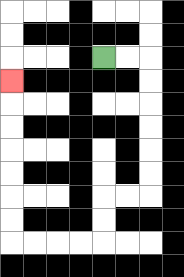{'start': '[4, 2]', 'end': '[0, 3]', 'path_directions': 'R,R,D,D,D,D,D,D,L,L,D,D,L,L,L,L,U,U,U,U,U,U,U', 'path_coordinates': '[[4, 2], [5, 2], [6, 2], [6, 3], [6, 4], [6, 5], [6, 6], [6, 7], [6, 8], [5, 8], [4, 8], [4, 9], [4, 10], [3, 10], [2, 10], [1, 10], [0, 10], [0, 9], [0, 8], [0, 7], [0, 6], [0, 5], [0, 4], [0, 3]]'}